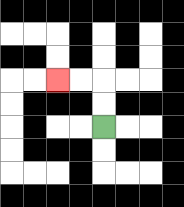{'start': '[4, 5]', 'end': '[2, 3]', 'path_directions': 'U,U,L,L', 'path_coordinates': '[[4, 5], [4, 4], [4, 3], [3, 3], [2, 3]]'}